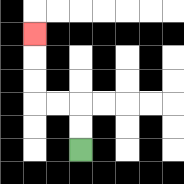{'start': '[3, 6]', 'end': '[1, 1]', 'path_directions': 'U,U,L,L,U,U,U', 'path_coordinates': '[[3, 6], [3, 5], [3, 4], [2, 4], [1, 4], [1, 3], [1, 2], [1, 1]]'}